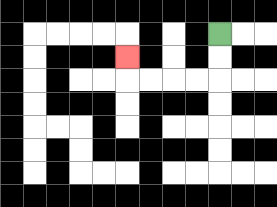{'start': '[9, 1]', 'end': '[5, 2]', 'path_directions': 'D,D,L,L,L,L,U', 'path_coordinates': '[[9, 1], [9, 2], [9, 3], [8, 3], [7, 3], [6, 3], [5, 3], [5, 2]]'}